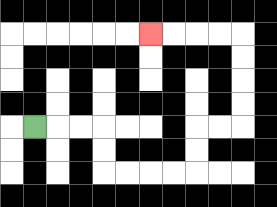{'start': '[1, 5]', 'end': '[6, 1]', 'path_directions': 'R,R,R,D,D,R,R,R,R,U,U,R,R,U,U,U,U,L,L,L,L', 'path_coordinates': '[[1, 5], [2, 5], [3, 5], [4, 5], [4, 6], [4, 7], [5, 7], [6, 7], [7, 7], [8, 7], [8, 6], [8, 5], [9, 5], [10, 5], [10, 4], [10, 3], [10, 2], [10, 1], [9, 1], [8, 1], [7, 1], [6, 1]]'}